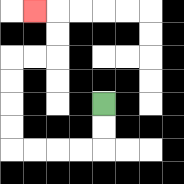{'start': '[4, 4]', 'end': '[1, 0]', 'path_directions': 'D,D,L,L,L,L,U,U,U,U,R,R,U,U,L', 'path_coordinates': '[[4, 4], [4, 5], [4, 6], [3, 6], [2, 6], [1, 6], [0, 6], [0, 5], [0, 4], [0, 3], [0, 2], [1, 2], [2, 2], [2, 1], [2, 0], [1, 0]]'}